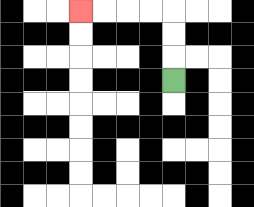{'start': '[7, 3]', 'end': '[3, 0]', 'path_directions': 'U,U,U,L,L,L,L', 'path_coordinates': '[[7, 3], [7, 2], [7, 1], [7, 0], [6, 0], [5, 0], [4, 0], [3, 0]]'}